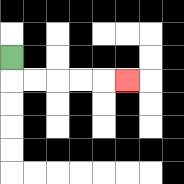{'start': '[0, 2]', 'end': '[5, 3]', 'path_directions': 'D,R,R,R,R,R', 'path_coordinates': '[[0, 2], [0, 3], [1, 3], [2, 3], [3, 3], [4, 3], [5, 3]]'}